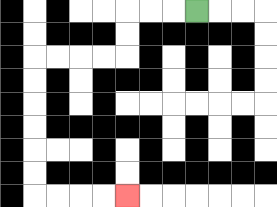{'start': '[8, 0]', 'end': '[5, 8]', 'path_directions': 'L,L,L,D,D,L,L,L,L,D,D,D,D,D,D,R,R,R,R', 'path_coordinates': '[[8, 0], [7, 0], [6, 0], [5, 0], [5, 1], [5, 2], [4, 2], [3, 2], [2, 2], [1, 2], [1, 3], [1, 4], [1, 5], [1, 6], [1, 7], [1, 8], [2, 8], [3, 8], [4, 8], [5, 8]]'}